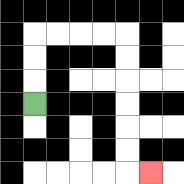{'start': '[1, 4]', 'end': '[6, 7]', 'path_directions': 'U,U,U,R,R,R,R,D,D,D,D,D,D,R', 'path_coordinates': '[[1, 4], [1, 3], [1, 2], [1, 1], [2, 1], [3, 1], [4, 1], [5, 1], [5, 2], [5, 3], [5, 4], [5, 5], [5, 6], [5, 7], [6, 7]]'}